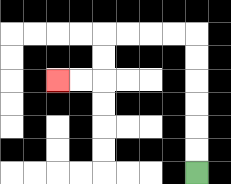{'start': '[8, 7]', 'end': '[2, 3]', 'path_directions': 'U,U,U,U,U,U,L,L,L,L,D,D,L,L', 'path_coordinates': '[[8, 7], [8, 6], [8, 5], [8, 4], [8, 3], [8, 2], [8, 1], [7, 1], [6, 1], [5, 1], [4, 1], [4, 2], [4, 3], [3, 3], [2, 3]]'}